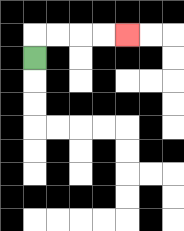{'start': '[1, 2]', 'end': '[5, 1]', 'path_directions': 'U,R,R,R,R', 'path_coordinates': '[[1, 2], [1, 1], [2, 1], [3, 1], [4, 1], [5, 1]]'}